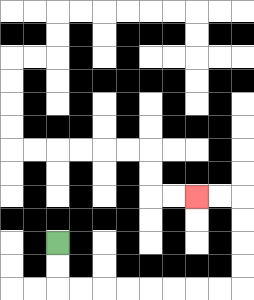{'start': '[2, 10]', 'end': '[8, 8]', 'path_directions': 'D,D,R,R,R,R,R,R,R,R,U,U,U,U,L,L', 'path_coordinates': '[[2, 10], [2, 11], [2, 12], [3, 12], [4, 12], [5, 12], [6, 12], [7, 12], [8, 12], [9, 12], [10, 12], [10, 11], [10, 10], [10, 9], [10, 8], [9, 8], [8, 8]]'}